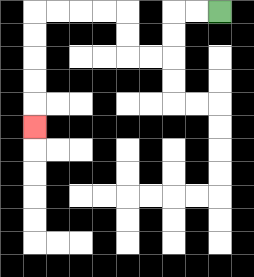{'start': '[9, 0]', 'end': '[1, 5]', 'path_directions': 'L,L,D,D,L,L,U,U,L,L,L,L,D,D,D,D,D', 'path_coordinates': '[[9, 0], [8, 0], [7, 0], [7, 1], [7, 2], [6, 2], [5, 2], [5, 1], [5, 0], [4, 0], [3, 0], [2, 0], [1, 0], [1, 1], [1, 2], [1, 3], [1, 4], [1, 5]]'}